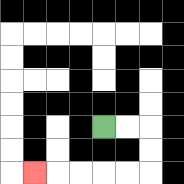{'start': '[4, 5]', 'end': '[1, 7]', 'path_directions': 'R,R,D,D,L,L,L,L,L', 'path_coordinates': '[[4, 5], [5, 5], [6, 5], [6, 6], [6, 7], [5, 7], [4, 7], [3, 7], [2, 7], [1, 7]]'}